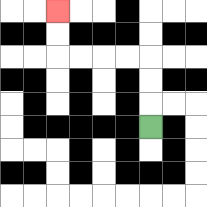{'start': '[6, 5]', 'end': '[2, 0]', 'path_directions': 'U,U,U,L,L,L,L,U,U', 'path_coordinates': '[[6, 5], [6, 4], [6, 3], [6, 2], [5, 2], [4, 2], [3, 2], [2, 2], [2, 1], [2, 0]]'}